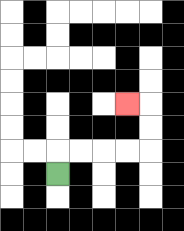{'start': '[2, 7]', 'end': '[5, 4]', 'path_directions': 'U,R,R,R,R,U,U,L', 'path_coordinates': '[[2, 7], [2, 6], [3, 6], [4, 6], [5, 6], [6, 6], [6, 5], [6, 4], [5, 4]]'}